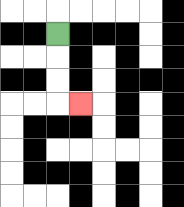{'start': '[2, 1]', 'end': '[3, 4]', 'path_directions': 'D,D,D,R', 'path_coordinates': '[[2, 1], [2, 2], [2, 3], [2, 4], [3, 4]]'}